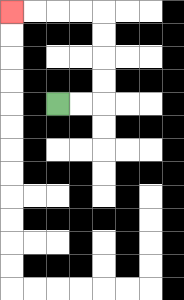{'start': '[2, 4]', 'end': '[0, 0]', 'path_directions': 'R,R,U,U,U,U,L,L,L,L', 'path_coordinates': '[[2, 4], [3, 4], [4, 4], [4, 3], [4, 2], [4, 1], [4, 0], [3, 0], [2, 0], [1, 0], [0, 0]]'}